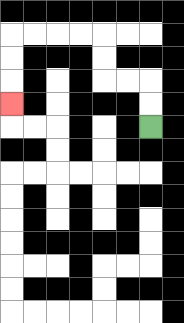{'start': '[6, 5]', 'end': '[0, 4]', 'path_directions': 'U,U,L,L,U,U,L,L,L,L,D,D,D', 'path_coordinates': '[[6, 5], [6, 4], [6, 3], [5, 3], [4, 3], [4, 2], [4, 1], [3, 1], [2, 1], [1, 1], [0, 1], [0, 2], [0, 3], [0, 4]]'}